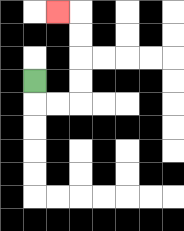{'start': '[1, 3]', 'end': '[2, 0]', 'path_directions': 'D,R,R,U,U,U,U,L', 'path_coordinates': '[[1, 3], [1, 4], [2, 4], [3, 4], [3, 3], [3, 2], [3, 1], [3, 0], [2, 0]]'}